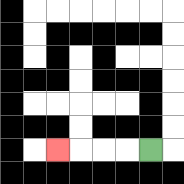{'start': '[6, 6]', 'end': '[2, 6]', 'path_directions': 'L,L,L,L', 'path_coordinates': '[[6, 6], [5, 6], [4, 6], [3, 6], [2, 6]]'}